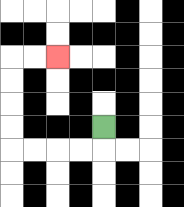{'start': '[4, 5]', 'end': '[2, 2]', 'path_directions': 'D,L,L,L,L,U,U,U,U,R,R', 'path_coordinates': '[[4, 5], [4, 6], [3, 6], [2, 6], [1, 6], [0, 6], [0, 5], [0, 4], [0, 3], [0, 2], [1, 2], [2, 2]]'}